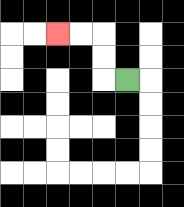{'start': '[5, 3]', 'end': '[2, 1]', 'path_directions': 'L,U,U,L,L', 'path_coordinates': '[[5, 3], [4, 3], [4, 2], [4, 1], [3, 1], [2, 1]]'}